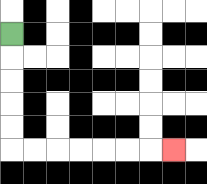{'start': '[0, 1]', 'end': '[7, 6]', 'path_directions': 'D,D,D,D,D,R,R,R,R,R,R,R', 'path_coordinates': '[[0, 1], [0, 2], [0, 3], [0, 4], [0, 5], [0, 6], [1, 6], [2, 6], [3, 6], [4, 6], [5, 6], [6, 6], [7, 6]]'}